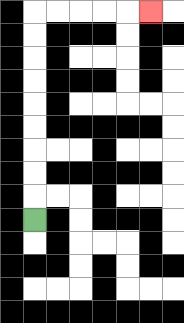{'start': '[1, 9]', 'end': '[6, 0]', 'path_directions': 'U,U,U,U,U,U,U,U,U,R,R,R,R,R', 'path_coordinates': '[[1, 9], [1, 8], [1, 7], [1, 6], [1, 5], [1, 4], [1, 3], [1, 2], [1, 1], [1, 0], [2, 0], [3, 0], [4, 0], [5, 0], [6, 0]]'}